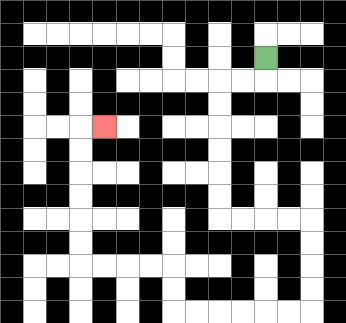{'start': '[11, 2]', 'end': '[4, 5]', 'path_directions': 'D,L,L,D,D,D,D,D,D,R,R,R,R,D,D,D,D,L,L,L,L,L,L,U,U,L,L,L,L,U,U,U,U,U,U,R', 'path_coordinates': '[[11, 2], [11, 3], [10, 3], [9, 3], [9, 4], [9, 5], [9, 6], [9, 7], [9, 8], [9, 9], [10, 9], [11, 9], [12, 9], [13, 9], [13, 10], [13, 11], [13, 12], [13, 13], [12, 13], [11, 13], [10, 13], [9, 13], [8, 13], [7, 13], [7, 12], [7, 11], [6, 11], [5, 11], [4, 11], [3, 11], [3, 10], [3, 9], [3, 8], [3, 7], [3, 6], [3, 5], [4, 5]]'}